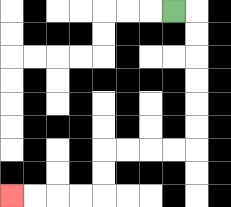{'start': '[7, 0]', 'end': '[0, 8]', 'path_directions': 'R,D,D,D,D,D,D,L,L,L,L,D,D,L,L,L,L', 'path_coordinates': '[[7, 0], [8, 0], [8, 1], [8, 2], [8, 3], [8, 4], [8, 5], [8, 6], [7, 6], [6, 6], [5, 6], [4, 6], [4, 7], [4, 8], [3, 8], [2, 8], [1, 8], [0, 8]]'}